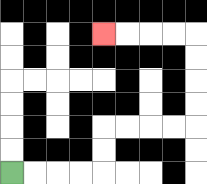{'start': '[0, 7]', 'end': '[4, 1]', 'path_directions': 'R,R,R,R,U,U,R,R,R,R,U,U,U,U,L,L,L,L', 'path_coordinates': '[[0, 7], [1, 7], [2, 7], [3, 7], [4, 7], [4, 6], [4, 5], [5, 5], [6, 5], [7, 5], [8, 5], [8, 4], [8, 3], [8, 2], [8, 1], [7, 1], [6, 1], [5, 1], [4, 1]]'}